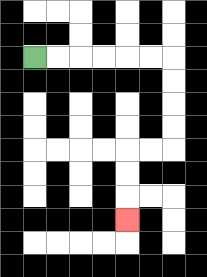{'start': '[1, 2]', 'end': '[5, 9]', 'path_directions': 'R,R,R,R,R,R,D,D,D,D,L,L,D,D,D', 'path_coordinates': '[[1, 2], [2, 2], [3, 2], [4, 2], [5, 2], [6, 2], [7, 2], [7, 3], [7, 4], [7, 5], [7, 6], [6, 6], [5, 6], [5, 7], [5, 8], [5, 9]]'}